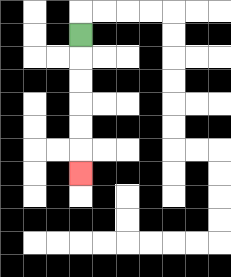{'start': '[3, 1]', 'end': '[3, 7]', 'path_directions': 'D,D,D,D,D,D', 'path_coordinates': '[[3, 1], [3, 2], [3, 3], [3, 4], [3, 5], [3, 6], [3, 7]]'}